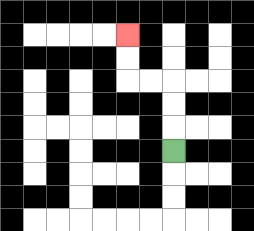{'start': '[7, 6]', 'end': '[5, 1]', 'path_directions': 'U,U,U,L,L,U,U', 'path_coordinates': '[[7, 6], [7, 5], [7, 4], [7, 3], [6, 3], [5, 3], [5, 2], [5, 1]]'}